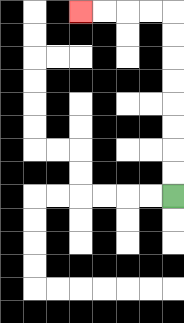{'start': '[7, 8]', 'end': '[3, 0]', 'path_directions': 'U,U,U,U,U,U,U,U,L,L,L,L', 'path_coordinates': '[[7, 8], [7, 7], [7, 6], [7, 5], [7, 4], [7, 3], [7, 2], [7, 1], [7, 0], [6, 0], [5, 0], [4, 0], [3, 0]]'}